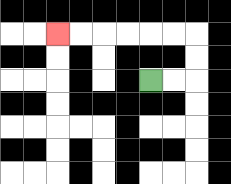{'start': '[6, 3]', 'end': '[2, 1]', 'path_directions': 'R,R,U,U,L,L,L,L,L,L', 'path_coordinates': '[[6, 3], [7, 3], [8, 3], [8, 2], [8, 1], [7, 1], [6, 1], [5, 1], [4, 1], [3, 1], [2, 1]]'}